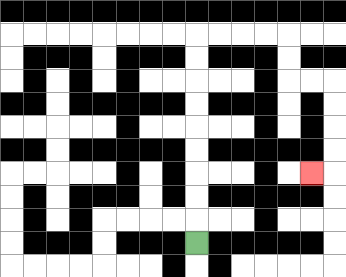{'start': '[8, 10]', 'end': '[13, 7]', 'path_directions': 'U,U,U,U,U,U,U,U,U,R,R,R,R,D,D,R,R,D,D,D,D,L', 'path_coordinates': '[[8, 10], [8, 9], [8, 8], [8, 7], [8, 6], [8, 5], [8, 4], [8, 3], [8, 2], [8, 1], [9, 1], [10, 1], [11, 1], [12, 1], [12, 2], [12, 3], [13, 3], [14, 3], [14, 4], [14, 5], [14, 6], [14, 7], [13, 7]]'}